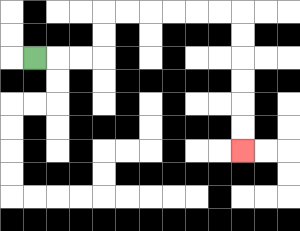{'start': '[1, 2]', 'end': '[10, 6]', 'path_directions': 'R,R,R,U,U,R,R,R,R,R,R,D,D,D,D,D,D', 'path_coordinates': '[[1, 2], [2, 2], [3, 2], [4, 2], [4, 1], [4, 0], [5, 0], [6, 0], [7, 0], [8, 0], [9, 0], [10, 0], [10, 1], [10, 2], [10, 3], [10, 4], [10, 5], [10, 6]]'}